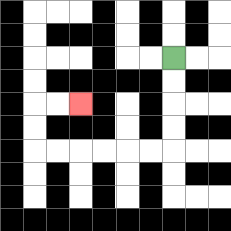{'start': '[7, 2]', 'end': '[3, 4]', 'path_directions': 'D,D,D,D,L,L,L,L,L,L,U,U,R,R', 'path_coordinates': '[[7, 2], [7, 3], [7, 4], [7, 5], [7, 6], [6, 6], [5, 6], [4, 6], [3, 6], [2, 6], [1, 6], [1, 5], [1, 4], [2, 4], [3, 4]]'}